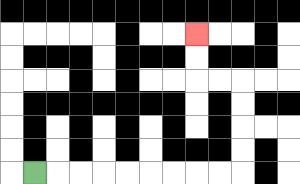{'start': '[1, 7]', 'end': '[8, 1]', 'path_directions': 'R,R,R,R,R,R,R,R,R,U,U,U,U,L,L,U,U', 'path_coordinates': '[[1, 7], [2, 7], [3, 7], [4, 7], [5, 7], [6, 7], [7, 7], [8, 7], [9, 7], [10, 7], [10, 6], [10, 5], [10, 4], [10, 3], [9, 3], [8, 3], [8, 2], [8, 1]]'}